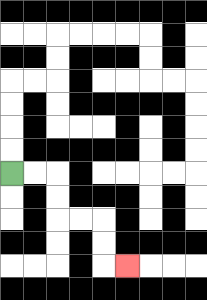{'start': '[0, 7]', 'end': '[5, 11]', 'path_directions': 'R,R,D,D,R,R,D,D,R', 'path_coordinates': '[[0, 7], [1, 7], [2, 7], [2, 8], [2, 9], [3, 9], [4, 9], [4, 10], [4, 11], [5, 11]]'}